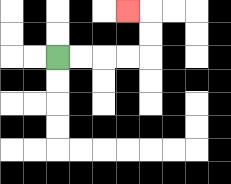{'start': '[2, 2]', 'end': '[5, 0]', 'path_directions': 'R,R,R,R,U,U,L', 'path_coordinates': '[[2, 2], [3, 2], [4, 2], [5, 2], [6, 2], [6, 1], [6, 0], [5, 0]]'}